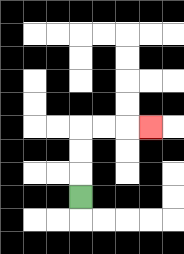{'start': '[3, 8]', 'end': '[6, 5]', 'path_directions': 'U,U,U,R,R,R', 'path_coordinates': '[[3, 8], [3, 7], [3, 6], [3, 5], [4, 5], [5, 5], [6, 5]]'}